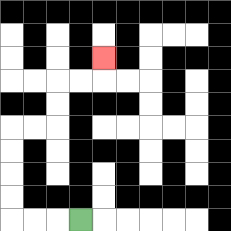{'start': '[3, 9]', 'end': '[4, 2]', 'path_directions': 'L,L,L,U,U,U,U,R,R,U,U,R,R,U', 'path_coordinates': '[[3, 9], [2, 9], [1, 9], [0, 9], [0, 8], [0, 7], [0, 6], [0, 5], [1, 5], [2, 5], [2, 4], [2, 3], [3, 3], [4, 3], [4, 2]]'}